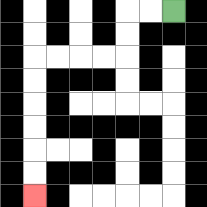{'start': '[7, 0]', 'end': '[1, 8]', 'path_directions': 'L,L,D,D,L,L,L,L,D,D,D,D,D,D', 'path_coordinates': '[[7, 0], [6, 0], [5, 0], [5, 1], [5, 2], [4, 2], [3, 2], [2, 2], [1, 2], [1, 3], [1, 4], [1, 5], [1, 6], [1, 7], [1, 8]]'}